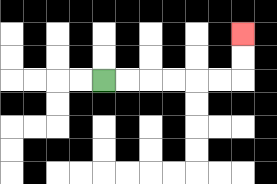{'start': '[4, 3]', 'end': '[10, 1]', 'path_directions': 'R,R,R,R,R,R,U,U', 'path_coordinates': '[[4, 3], [5, 3], [6, 3], [7, 3], [8, 3], [9, 3], [10, 3], [10, 2], [10, 1]]'}